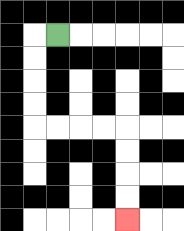{'start': '[2, 1]', 'end': '[5, 9]', 'path_directions': 'L,D,D,D,D,R,R,R,R,D,D,D,D', 'path_coordinates': '[[2, 1], [1, 1], [1, 2], [1, 3], [1, 4], [1, 5], [2, 5], [3, 5], [4, 5], [5, 5], [5, 6], [5, 7], [5, 8], [5, 9]]'}